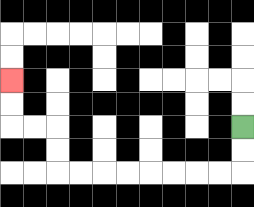{'start': '[10, 5]', 'end': '[0, 3]', 'path_directions': 'D,D,L,L,L,L,L,L,L,L,U,U,L,L,U,U', 'path_coordinates': '[[10, 5], [10, 6], [10, 7], [9, 7], [8, 7], [7, 7], [6, 7], [5, 7], [4, 7], [3, 7], [2, 7], [2, 6], [2, 5], [1, 5], [0, 5], [0, 4], [0, 3]]'}